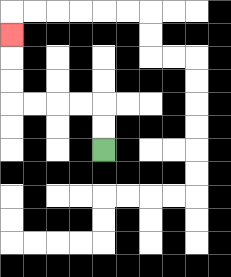{'start': '[4, 6]', 'end': '[0, 1]', 'path_directions': 'U,U,L,L,L,L,U,U,U', 'path_coordinates': '[[4, 6], [4, 5], [4, 4], [3, 4], [2, 4], [1, 4], [0, 4], [0, 3], [0, 2], [0, 1]]'}